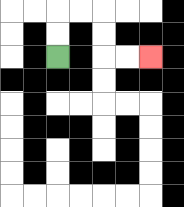{'start': '[2, 2]', 'end': '[6, 2]', 'path_directions': 'U,U,R,R,D,D,R,R', 'path_coordinates': '[[2, 2], [2, 1], [2, 0], [3, 0], [4, 0], [4, 1], [4, 2], [5, 2], [6, 2]]'}